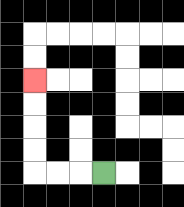{'start': '[4, 7]', 'end': '[1, 3]', 'path_directions': 'L,L,L,U,U,U,U', 'path_coordinates': '[[4, 7], [3, 7], [2, 7], [1, 7], [1, 6], [1, 5], [1, 4], [1, 3]]'}